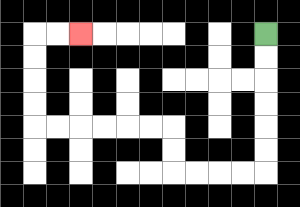{'start': '[11, 1]', 'end': '[3, 1]', 'path_directions': 'D,D,D,D,D,D,L,L,L,L,U,U,L,L,L,L,L,L,U,U,U,U,R,R', 'path_coordinates': '[[11, 1], [11, 2], [11, 3], [11, 4], [11, 5], [11, 6], [11, 7], [10, 7], [9, 7], [8, 7], [7, 7], [7, 6], [7, 5], [6, 5], [5, 5], [4, 5], [3, 5], [2, 5], [1, 5], [1, 4], [1, 3], [1, 2], [1, 1], [2, 1], [3, 1]]'}